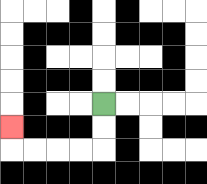{'start': '[4, 4]', 'end': '[0, 5]', 'path_directions': 'D,D,L,L,L,L,U', 'path_coordinates': '[[4, 4], [4, 5], [4, 6], [3, 6], [2, 6], [1, 6], [0, 6], [0, 5]]'}